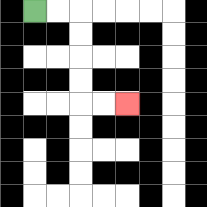{'start': '[1, 0]', 'end': '[5, 4]', 'path_directions': 'R,R,D,D,D,D,R,R', 'path_coordinates': '[[1, 0], [2, 0], [3, 0], [3, 1], [3, 2], [3, 3], [3, 4], [4, 4], [5, 4]]'}